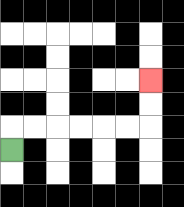{'start': '[0, 6]', 'end': '[6, 3]', 'path_directions': 'U,R,R,R,R,R,R,U,U', 'path_coordinates': '[[0, 6], [0, 5], [1, 5], [2, 5], [3, 5], [4, 5], [5, 5], [6, 5], [6, 4], [6, 3]]'}